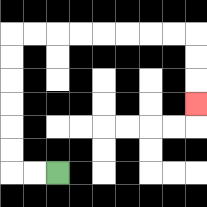{'start': '[2, 7]', 'end': '[8, 4]', 'path_directions': 'L,L,U,U,U,U,U,U,R,R,R,R,R,R,R,R,D,D,D', 'path_coordinates': '[[2, 7], [1, 7], [0, 7], [0, 6], [0, 5], [0, 4], [0, 3], [0, 2], [0, 1], [1, 1], [2, 1], [3, 1], [4, 1], [5, 1], [6, 1], [7, 1], [8, 1], [8, 2], [8, 3], [8, 4]]'}